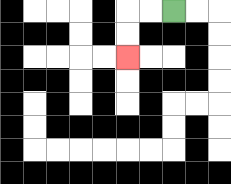{'start': '[7, 0]', 'end': '[5, 2]', 'path_directions': 'L,L,D,D', 'path_coordinates': '[[7, 0], [6, 0], [5, 0], [5, 1], [5, 2]]'}